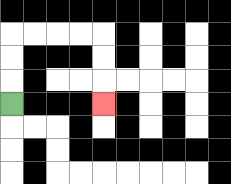{'start': '[0, 4]', 'end': '[4, 4]', 'path_directions': 'U,U,U,R,R,R,R,D,D,D', 'path_coordinates': '[[0, 4], [0, 3], [0, 2], [0, 1], [1, 1], [2, 1], [3, 1], [4, 1], [4, 2], [4, 3], [4, 4]]'}